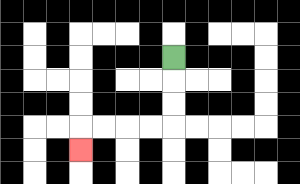{'start': '[7, 2]', 'end': '[3, 6]', 'path_directions': 'D,D,D,L,L,L,L,D', 'path_coordinates': '[[7, 2], [7, 3], [7, 4], [7, 5], [6, 5], [5, 5], [4, 5], [3, 5], [3, 6]]'}